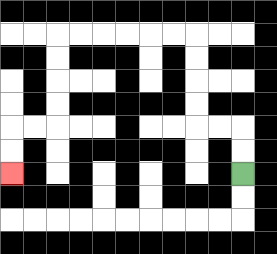{'start': '[10, 7]', 'end': '[0, 7]', 'path_directions': 'U,U,L,L,U,U,U,U,L,L,L,L,L,L,D,D,D,D,L,L,D,D', 'path_coordinates': '[[10, 7], [10, 6], [10, 5], [9, 5], [8, 5], [8, 4], [8, 3], [8, 2], [8, 1], [7, 1], [6, 1], [5, 1], [4, 1], [3, 1], [2, 1], [2, 2], [2, 3], [2, 4], [2, 5], [1, 5], [0, 5], [0, 6], [0, 7]]'}